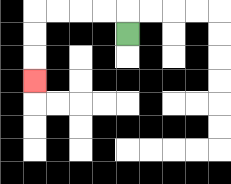{'start': '[5, 1]', 'end': '[1, 3]', 'path_directions': 'U,L,L,L,L,D,D,D', 'path_coordinates': '[[5, 1], [5, 0], [4, 0], [3, 0], [2, 0], [1, 0], [1, 1], [1, 2], [1, 3]]'}